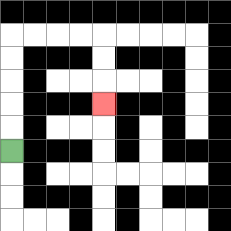{'start': '[0, 6]', 'end': '[4, 4]', 'path_directions': 'U,U,U,U,U,R,R,R,R,D,D,D', 'path_coordinates': '[[0, 6], [0, 5], [0, 4], [0, 3], [0, 2], [0, 1], [1, 1], [2, 1], [3, 1], [4, 1], [4, 2], [4, 3], [4, 4]]'}